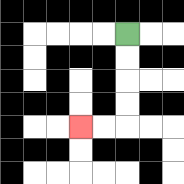{'start': '[5, 1]', 'end': '[3, 5]', 'path_directions': 'D,D,D,D,L,L', 'path_coordinates': '[[5, 1], [5, 2], [5, 3], [5, 4], [5, 5], [4, 5], [3, 5]]'}